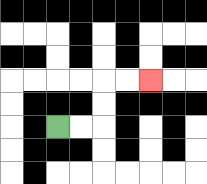{'start': '[2, 5]', 'end': '[6, 3]', 'path_directions': 'R,R,U,U,R,R', 'path_coordinates': '[[2, 5], [3, 5], [4, 5], [4, 4], [4, 3], [5, 3], [6, 3]]'}